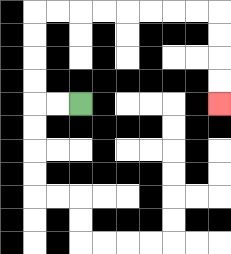{'start': '[3, 4]', 'end': '[9, 4]', 'path_directions': 'L,L,U,U,U,U,R,R,R,R,R,R,R,R,D,D,D,D', 'path_coordinates': '[[3, 4], [2, 4], [1, 4], [1, 3], [1, 2], [1, 1], [1, 0], [2, 0], [3, 0], [4, 0], [5, 0], [6, 0], [7, 0], [8, 0], [9, 0], [9, 1], [9, 2], [9, 3], [9, 4]]'}